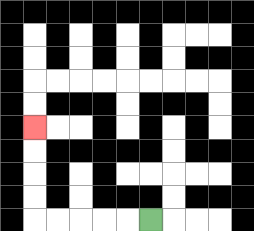{'start': '[6, 9]', 'end': '[1, 5]', 'path_directions': 'L,L,L,L,L,U,U,U,U', 'path_coordinates': '[[6, 9], [5, 9], [4, 9], [3, 9], [2, 9], [1, 9], [1, 8], [1, 7], [1, 6], [1, 5]]'}